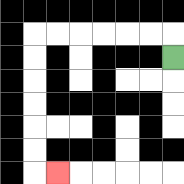{'start': '[7, 2]', 'end': '[2, 7]', 'path_directions': 'U,L,L,L,L,L,L,D,D,D,D,D,D,R', 'path_coordinates': '[[7, 2], [7, 1], [6, 1], [5, 1], [4, 1], [3, 1], [2, 1], [1, 1], [1, 2], [1, 3], [1, 4], [1, 5], [1, 6], [1, 7], [2, 7]]'}